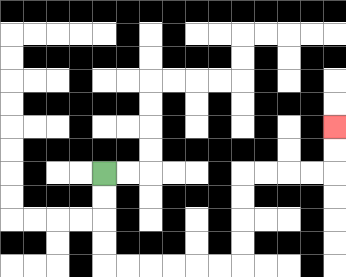{'start': '[4, 7]', 'end': '[14, 5]', 'path_directions': 'D,D,D,D,R,R,R,R,R,R,U,U,U,U,R,R,R,R,U,U', 'path_coordinates': '[[4, 7], [4, 8], [4, 9], [4, 10], [4, 11], [5, 11], [6, 11], [7, 11], [8, 11], [9, 11], [10, 11], [10, 10], [10, 9], [10, 8], [10, 7], [11, 7], [12, 7], [13, 7], [14, 7], [14, 6], [14, 5]]'}